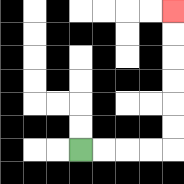{'start': '[3, 6]', 'end': '[7, 0]', 'path_directions': 'R,R,R,R,U,U,U,U,U,U', 'path_coordinates': '[[3, 6], [4, 6], [5, 6], [6, 6], [7, 6], [7, 5], [7, 4], [7, 3], [7, 2], [7, 1], [7, 0]]'}